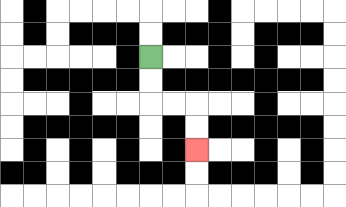{'start': '[6, 2]', 'end': '[8, 6]', 'path_directions': 'D,D,R,R,D,D', 'path_coordinates': '[[6, 2], [6, 3], [6, 4], [7, 4], [8, 4], [8, 5], [8, 6]]'}